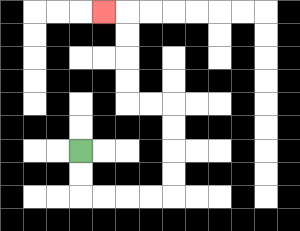{'start': '[3, 6]', 'end': '[4, 0]', 'path_directions': 'D,D,R,R,R,R,U,U,U,U,L,L,U,U,U,U,L', 'path_coordinates': '[[3, 6], [3, 7], [3, 8], [4, 8], [5, 8], [6, 8], [7, 8], [7, 7], [7, 6], [7, 5], [7, 4], [6, 4], [5, 4], [5, 3], [5, 2], [5, 1], [5, 0], [4, 0]]'}